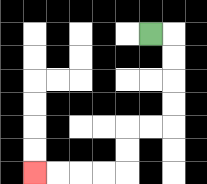{'start': '[6, 1]', 'end': '[1, 7]', 'path_directions': 'R,D,D,D,D,L,L,D,D,L,L,L,L', 'path_coordinates': '[[6, 1], [7, 1], [7, 2], [7, 3], [7, 4], [7, 5], [6, 5], [5, 5], [5, 6], [5, 7], [4, 7], [3, 7], [2, 7], [1, 7]]'}